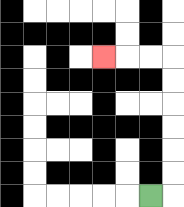{'start': '[6, 8]', 'end': '[4, 2]', 'path_directions': 'R,U,U,U,U,U,U,L,L,L', 'path_coordinates': '[[6, 8], [7, 8], [7, 7], [7, 6], [7, 5], [7, 4], [7, 3], [7, 2], [6, 2], [5, 2], [4, 2]]'}